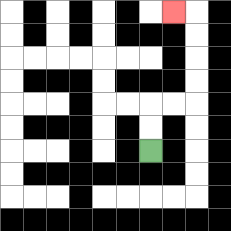{'start': '[6, 6]', 'end': '[7, 0]', 'path_directions': 'U,U,R,R,U,U,U,U,L', 'path_coordinates': '[[6, 6], [6, 5], [6, 4], [7, 4], [8, 4], [8, 3], [8, 2], [8, 1], [8, 0], [7, 0]]'}